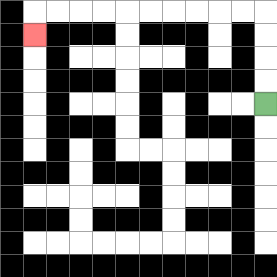{'start': '[11, 4]', 'end': '[1, 1]', 'path_directions': 'U,U,U,U,L,L,L,L,L,L,L,L,L,L,D', 'path_coordinates': '[[11, 4], [11, 3], [11, 2], [11, 1], [11, 0], [10, 0], [9, 0], [8, 0], [7, 0], [6, 0], [5, 0], [4, 0], [3, 0], [2, 0], [1, 0], [1, 1]]'}